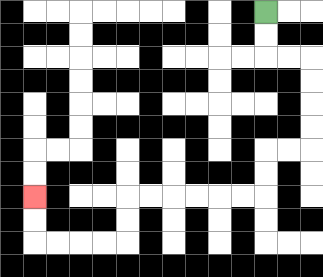{'start': '[11, 0]', 'end': '[1, 8]', 'path_directions': 'D,D,R,R,D,D,D,D,L,L,D,D,L,L,L,L,L,L,D,D,L,L,L,L,U,U', 'path_coordinates': '[[11, 0], [11, 1], [11, 2], [12, 2], [13, 2], [13, 3], [13, 4], [13, 5], [13, 6], [12, 6], [11, 6], [11, 7], [11, 8], [10, 8], [9, 8], [8, 8], [7, 8], [6, 8], [5, 8], [5, 9], [5, 10], [4, 10], [3, 10], [2, 10], [1, 10], [1, 9], [1, 8]]'}